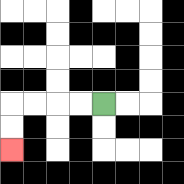{'start': '[4, 4]', 'end': '[0, 6]', 'path_directions': 'L,L,L,L,D,D', 'path_coordinates': '[[4, 4], [3, 4], [2, 4], [1, 4], [0, 4], [0, 5], [0, 6]]'}